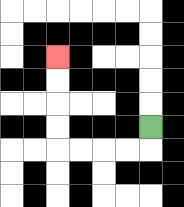{'start': '[6, 5]', 'end': '[2, 2]', 'path_directions': 'D,L,L,L,L,U,U,U,U', 'path_coordinates': '[[6, 5], [6, 6], [5, 6], [4, 6], [3, 6], [2, 6], [2, 5], [2, 4], [2, 3], [2, 2]]'}